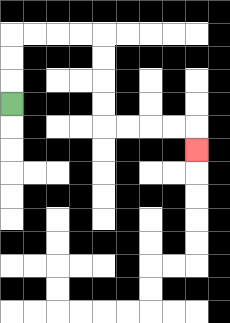{'start': '[0, 4]', 'end': '[8, 6]', 'path_directions': 'U,U,U,R,R,R,R,D,D,D,D,R,R,R,R,D', 'path_coordinates': '[[0, 4], [0, 3], [0, 2], [0, 1], [1, 1], [2, 1], [3, 1], [4, 1], [4, 2], [4, 3], [4, 4], [4, 5], [5, 5], [6, 5], [7, 5], [8, 5], [8, 6]]'}